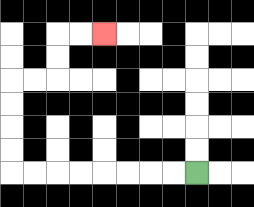{'start': '[8, 7]', 'end': '[4, 1]', 'path_directions': 'L,L,L,L,L,L,L,L,U,U,U,U,R,R,U,U,R,R', 'path_coordinates': '[[8, 7], [7, 7], [6, 7], [5, 7], [4, 7], [3, 7], [2, 7], [1, 7], [0, 7], [0, 6], [0, 5], [0, 4], [0, 3], [1, 3], [2, 3], [2, 2], [2, 1], [3, 1], [4, 1]]'}